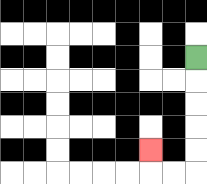{'start': '[8, 2]', 'end': '[6, 6]', 'path_directions': 'D,D,D,D,D,L,L,U', 'path_coordinates': '[[8, 2], [8, 3], [8, 4], [8, 5], [8, 6], [8, 7], [7, 7], [6, 7], [6, 6]]'}